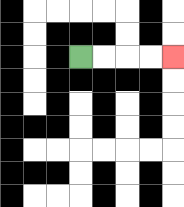{'start': '[3, 2]', 'end': '[7, 2]', 'path_directions': 'R,R,R,R', 'path_coordinates': '[[3, 2], [4, 2], [5, 2], [6, 2], [7, 2]]'}